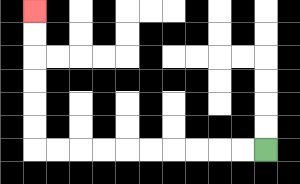{'start': '[11, 6]', 'end': '[1, 0]', 'path_directions': 'L,L,L,L,L,L,L,L,L,L,U,U,U,U,U,U', 'path_coordinates': '[[11, 6], [10, 6], [9, 6], [8, 6], [7, 6], [6, 6], [5, 6], [4, 6], [3, 6], [2, 6], [1, 6], [1, 5], [1, 4], [1, 3], [1, 2], [1, 1], [1, 0]]'}